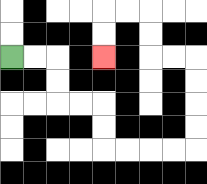{'start': '[0, 2]', 'end': '[4, 2]', 'path_directions': 'R,R,D,D,R,R,D,D,R,R,R,R,U,U,U,U,L,L,U,U,L,L,D,D', 'path_coordinates': '[[0, 2], [1, 2], [2, 2], [2, 3], [2, 4], [3, 4], [4, 4], [4, 5], [4, 6], [5, 6], [6, 6], [7, 6], [8, 6], [8, 5], [8, 4], [8, 3], [8, 2], [7, 2], [6, 2], [6, 1], [6, 0], [5, 0], [4, 0], [4, 1], [4, 2]]'}